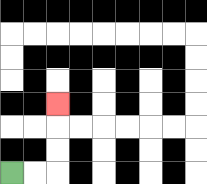{'start': '[0, 7]', 'end': '[2, 4]', 'path_directions': 'R,R,U,U,U', 'path_coordinates': '[[0, 7], [1, 7], [2, 7], [2, 6], [2, 5], [2, 4]]'}